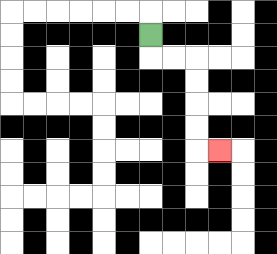{'start': '[6, 1]', 'end': '[9, 6]', 'path_directions': 'D,R,R,D,D,D,D,R', 'path_coordinates': '[[6, 1], [6, 2], [7, 2], [8, 2], [8, 3], [8, 4], [8, 5], [8, 6], [9, 6]]'}